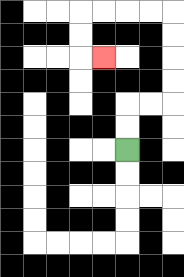{'start': '[5, 6]', 'end': '[4, 2]', 'path_directions': 'U,U,R,R,U,U,U,U,L,L,L,L,D,D,R', 'path_coordinates': '[[5, 6], [5, 5], [5, 4], [6, 4], [7, 4], [7, 3], [7, 2], [7, 1], [7, 0], [6, 0], [5, 0], [4, 0], [3, 0], [3, 1], [3, 2], [4, 2]]'}